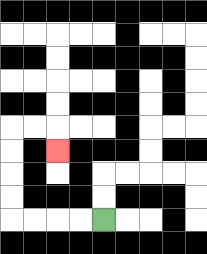{'start': '[4, 9]', 'end': '[2, 6]', 'path_directions': 'L,L,L,L,U,U,U,U,R,R,D', 'path_coordinates': '[[4, 9], [3, 9], [2, 9], [1, 9], [0, 9], [0, 8], [0, 7], [0, 6], [0, 5], [1, 5], [2, 5], [2, 6]]'}